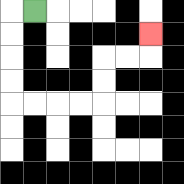{'start': '[1, 0]', 'end': '[6, 1]', 'path_directions': 'L,D,D,D,D,R,R,R,R,U,U,R,R,U', 'path_coordinates': '[[1, 0], [0, 0], [0, 1], [0, 2], [0, 3], [0, 4], [1, 4], [2, 4], [3, 4], [4, 4], [4, 3], [4, 2], [5, 2], [6, 2], [6, 1]]'}